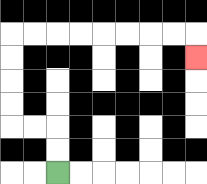{'start': '[2, 7]', 'end': '[8, 2]', 'path_directions': 'U,U,L,L,U,U,U,U,R,R,R,R,R,R,R,R,D', 'path_coordinates': '[[2, 7], [2, 6], [2, 5], [1, 5], [0, 5], [0, 4], [0, 3], [0, 2], [0, 1], [1, 1], [2, 1], [3, 1], [4, 1], [5, 1], [6, 1], [7, 1], [8, 1], [8, 2]]'}